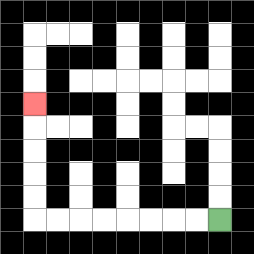{'start': '[9, 9]', 'end': '[1, 4]', 'path_directions': 'L,L,L,L,L,L,L,L,U,U,U,U,U', 'path_coordinates': '[[9, 9], [8, 9], [7, 9], [6, 9], [5, 9], [4, 9], [3, 9], [2, 9], [1, 9], [1, 8], [1, 7], [1, 6], [1, 5], [1, 4]]'}